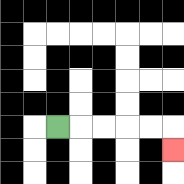{'start': '[2, 5]', 'end': '[7, 6]', 'path_directions': 'R,R,R,R,R,D', 'path_coordinates': '[[2, 5], [3, 5], [4, 5], [5, 5], [6, 5], [7, 5], [7, 6]]'}